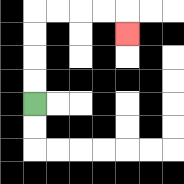{'start': '[1, 4]', 'end': '[5, 1]', 'path_directions': 'U,U,U,U,R,R,R,R,D', 'path_coordinates': '[[1, 4], [1, 3], [1, 2], [1, 1], [1, 0], [2, 0], [3, 0], [4, 0], [5, 0], [5, 1]]'}